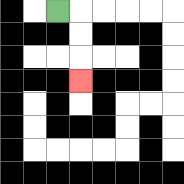{'start': '[2, 0]', 'end': '[3, 3]', 'path_directions': 'R,D,D,D', 'path_coordinates': '[[2, 0], [3, 0], [3, 1], [3, 2], [3, 3]]'}